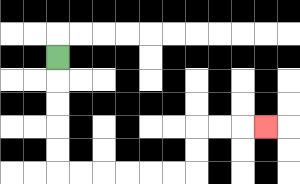{'start': '[2, 2]', 'end': '[11, 5]', 'path_directions': 'D,D,D,D,D,R,R,R,R,R,R,U,U,R,R,R', 'path_coordinates': '[[2, 2], [2, 3], [2, 4], [2, 5], [2, 6], [2, 7], [3, 7], [4, 7], [5, 7], [6, 7], [7, 7], [8, 7], [8, 6], [8, 5], [9, 5], [10, 5], [11, 5]]'}